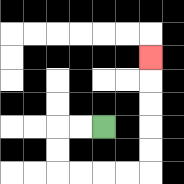{'start': '[4, 5]', 'end': '[6, 2]', 'path_directions': 'L,L,D,D,R,R,R,R,U,U,U,U,U', 'path_coordinates': '[[4, 5], [3, 5], [2, 5], [2, 6], [2, 7], [3, 7], [4, 7], [5, 7], [6, 7], [6, 6], [6, 5], [6, 4], [6, 3], [6, 2]]'}